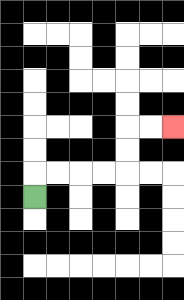{'start': '[1, 8]', 'end': '[7, 5]', 'path_directions': 'U,R,R,R,R,U,U,R,R', 'path_coordinates': '[[1, 8], [1, 7], [2, 7], [3, 7], [4, 7], [5, 7], [5, 6], [5, 5], [6, 5], [7, 5]]'}